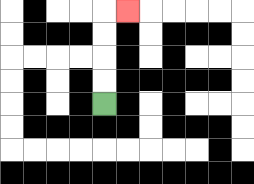{'start': '[4, 4]', 'end': '[5, 0]', 'path_directions': 'U,U,U,U,R', 'path_coordinates': '[[4, 4], [4, 3], [4, 2], [4, 1], [4, 0], [5, 0]]'}